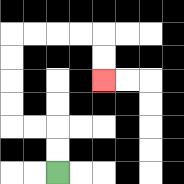{'start': '[2, 7]', 'end': '[4, 3]', 'path_directions': 'U,U,L,L,U,U,U,U,R,R,R,R,D,D', 'path_coordinates': '[[2, 7], [2, 6], [2, 5], [1, 5], [0, 5], [0, 4], [0, 3], [0, 2], [0, 1], [1, 1], [2, 1], [3, 1], [4, 1], [4, 2], [4, 3]]'}